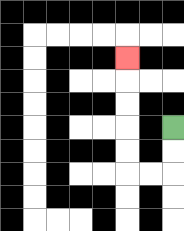{'start': '[7, 5]', 'end': '[5, 2]', 'path_directions': 'D,D,L,L,U,U,U,U,U', 'path_coordinates': '[[7, 5], [7, 6], [7, 7], [6, 7], [5, 7], [5, 6], [5, 5], [5, 4], [5, 3], [5, 2]]'}